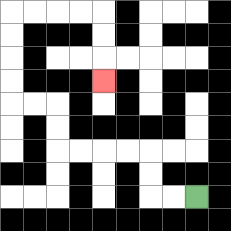{'start': '[8, 8]', 'end': '[4, 3]', 'path_directions': 'L,L,U,U,L,L,L,L,U,U,L,L,U,U,U,U,R,R,R,R,D,D,D', 'path_coordinates': '[[8, 8], [7, 8], [6, 8], [6, 7], [6, 6], [5, 6], [4, 6], [3, 6], [2, 6], [2, 5], [2, 4], [1, 4], [0, 4], [0, 3], [0, 2], [0, 1], [0, 0], [1, 0], [2, 0], [3, 0], [4, 0], [4, 1], [4, 2], [4, 3]]'}